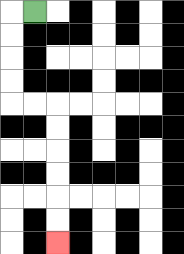{'start': '[1, 0]', 'end': '[2, 10]', 'path_directions': 'L,D,D,D,D,R,R,D,D,D,D,D,D', 'path_coordinates': '[[1, 0], [0, 0], [0, 1], [0, 2], [0, 3], [0, 4], [1, 4], [2, 4], [2, 5], [2, 6], [2, 7], [2, 8], [2, 9], [2, 10]]'}